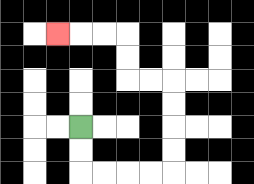{'start': '[3, 5]', 'end': '[2, 1]', 'path_directions': 'D,D,R,R,R,R,U,U,U,U,L,L,U,U,L,L,L', 'path_coordinates': '[[3, 5], [3, 6], [3, 7], [4, 7], [5, 7], [6, 7], [7, 7], [7, 6], [7, 5], [7, 4], [7, 3], [6, 3], [5, 3], [5, 2], [5, 1], [4, 1], [3, 1], [2, 1]]'}